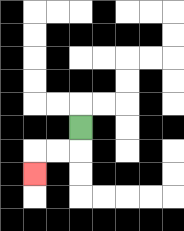{'start': '[3, 5]', 'end': '[1, 7]', 'path_directions': 'D,L,L,D', 'path_coordinates': '[[3, 5], [3, 6], [2, 6], [1, 6], [1, 7]]'}